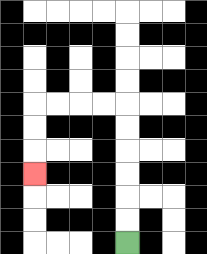{'start': '[5, 10]', 'end': '[1, 7]', 'path_directions': 'U,U,U,U,U,U,L,L,L,L,D,D,D', 'path_coordinates': '[[5, 10], [5, 9], [5, 8], [5, 7], [5, 6], [5, 5], [5, 4], [4, 4], [3, 4], [2, 4], [1, 4], [1, 5], [1, 6], [1, 7]]'}